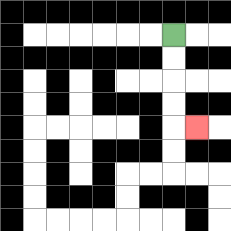{'start': '[7, 1]', 'end': '[8, 5]', 'path_directions': 'D,D,D,D,R', 'path_coordinates': '[[7, 1], [7, 2], [7, 3], [7, 4], [7, 5], [8, 5]]'}